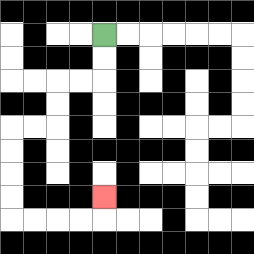{'start': '[4, 1]', 'end': '[4, 8]', 'path_directions': 'D,D,L,L,D,D,L,L,D,D,D,D,R,R,R,R,U', 'path_coordinates': '[[4, 1], [4, 2], [4, 3], [3, 3], [2, 3], [2, 4], [2, 5], [1, 5], [0, 5], [0, 6], [0, 7], [0, 8], [0, 9], [1, 9], [2, 9], [3, 9], [4, 9], [4, 8]]'}